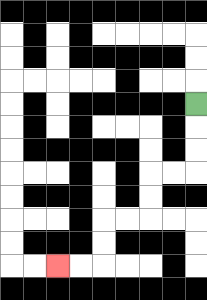{'start': '[8, 4]', 'end': '[2, 11]', 'path_directions': 'D,D,D,L,L,D,D,L,L,D,D,L,L', 'path_coordinates': '[[8, 4], [8, 5], [8, 6], [8, 7], [7, 7], [6, 7], [6, 8], [6, 9], [5, 9], [4, 9], [4, 10], [4, 11], [3, 11], [2, 11]]'}